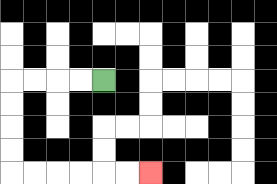{'start': '[4, 3]', 'end': '[6, 7]', 'path_directions': 'L,L,L,L,D,D,D,D,R,R,R,R,R,R', 'path_coordinates': '[[4, 3], [3, 3], [2, 3], [1, 3], [0, 3], [0, 4], [0, 5], [0, 6], [0, 7], [1, 7], [2, 7], [3, 7], [4, 7], [5, 7], [6, 7]]'}